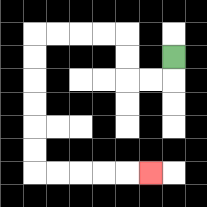{'start': '[7, 2]', 'end': '[6, 7]', 'path_directions': 'D,L,L,U,U,L,L,L,L,D,D,D,D,D,D,R,R,R,R,R', 'path_coordinates': '[[7, 2], [7, 3], [6, 3], [5, 3], [5, 2], [5, 1], [4, 1], [3, 1], [2, 1], [1, 1], [1, 2], [1, 3], [1, 4], [1, 5], [1, 6], [1, 7], [2, 7], [3, 7], [4, 7], [5, 7], [6, 7]]'}